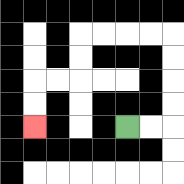{'start': '[5, 5]', 'end': '[1, 5]', 'path_directions': 'R,R,U,U,U,U,L,L,L,L,D,D,L,L,D,D', 'path_coordinates': '[[5, 5], [6, 5], [7, 5], [7, 4], [7, 3], [7, 2], [7, 1], [6, 1], [5, 1], [4, 1], [3, 1], [3, 2], [3, 3], [2, 3], [1, 3], [1, 4], [1, 5]]'}